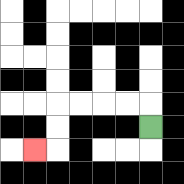{'start': '[6, 5]', 'end': '[1, 6]', 'path_directions': 'U,L,L,L,L,D,D,L', 'path_coordinates': '[[6, 5], [6, 4], [5, 4], [4, 4], [3, 4], [2, 4], [2, 5], [2, 6], [1, 6]]'}